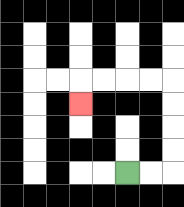{'start': '[5, 7]', 'end': '[3, 4]', 'path_directions': 'R,R,U,U,U,U,L,L,L,L,D', 'path_coordinates': '[[5, 7], [6, 7], [7, 7], [7, 6], [7, 5], [7, 4], [7, 3], [6, 3], [5, 3], [4, 3], [3, 3], [3, 4]]'}